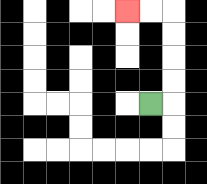{'start': '[6, 4]', 'end': '[5, 0]', 'path_directions': 'R,U,U,U,U,L,L', 'path_coordinates': '[[6, 4], [7, 4], [7, 3], [7, 2], [7, 1], [7, 0], [6, 0], [5, 0]]'}